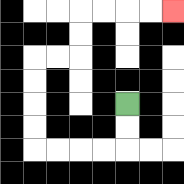{'start': '[5, 4]', 'end': '[7, 0]', 'path_directions': 'D,D,L,L,L,L,U,U,U,U,R,R,U,U,R,R,R,R', 'path_coordinates': '[[5, 4], [5, 5], [5, 6], [4, 6], [3, 6], [2, 6], [1, 6], [1, 5], [1, 4], [1, 3], [1, 2], [2, 2], [3, 2], [3, 1], [3, 0], [4, 0], [5, 0], [6, 0], [7, 0]]'}